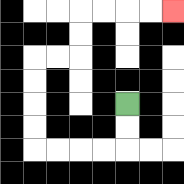{'start': '[5, 4]', 'end': '[7, 0]', 'path_directions': 'D,D,L,L,L,L,U,U,U,U,R,R,U,U,R,R,R,R', 'path_coordinates': '[[5, 4], [5, 5], [5, 6], [4, 6], [3, 6], [2, 6], [1, 6], [1, 5], [1, 4], [1, 3], [1, 2], [2, 2], [3, 2], [3, 1], [3, 0], [4, 0], [5, 0], [6, 0], [7, 0]]'}